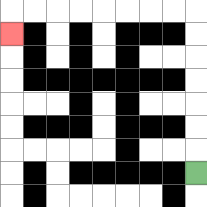{'start': '[8, 7]', 'end': '[0, 1]', 'path_directions': 'U,U,U,U,U,U,U,L,L,L,L,L,L,L,L,D', 'path_coordinates': '[[8, 7], [8, 6], [8, 5], [8, 4], [8, 3], [8, 2], [8, 1], [8, 0], [7, 0], [6, 0], [5, 0], [4, 0], [3, 0], [2, 0], [1, 0], [0, 0], [0, 1]]'}